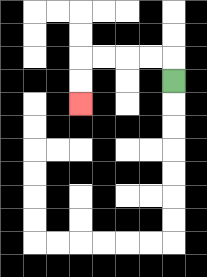{'start': '[7, 3]', 'end': '[3, 4]', 'path_directions': 'U,L,L,L,L,D,D', 'path_coordinates': '[[7, 3], [7, 2], [6, 2], [5, 2], [4, 2], [3, 2], [3, 3], [3, 4]]'}